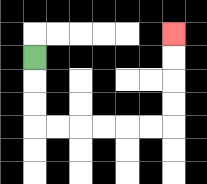{'start': '[1, 2]', 'end': '[7, 1]', 'path_directions': 'D,D,D,R,R,R,R,R,R,U,U,U,U', 'path_coordinates': '[[1, 2], [1, 3], [1, 4], [1, 5], [2, 5], [3, 5], [4, 5], [5, 5], [6, 5], [7, 5], [7, 4], [7, 3], [7, 2], [7, 1]]'}